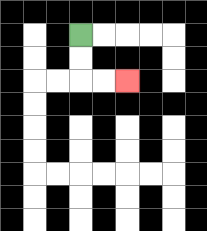{'start': '[3, 1]', 'end': '[5, 3]', 'path_directions': 'D,D,R,R', 'path_coordinates': '[[3, 1], [3, 2], [3, 3], [4, 3], [5, 3]]'}